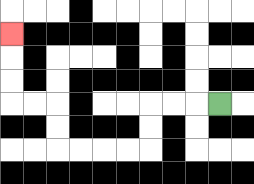{'start': '[9, 4]', 'end': '[0, 1]', 'path_directions': 'L,L,L,D,D,L,L,L,L,U,U,L,L,U,U,U', 'path_coordinates': '[[9, 4], [8, 4], [7, 4], [6, 4], [6, 5], [6, 6], [5, 6], [4, 6], [3, 6], [2, 6], [2, 5], [2, 4], [1, 4], [0, 4], [0, 3], [0, 2], [0, 1]]'}